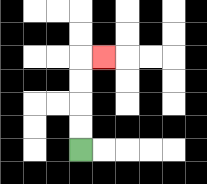{'start': '[3, 6]', 'end': '[4, 2]', 'path_directions': 'U,U,U,U,R', 'path_coordinates': '[[3, 6], [3, 5], [3, 4], [3, 3], [3, 2], [4, 2]]'}